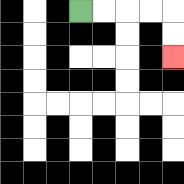{'start': '[3, 0]', 'end': '[7, 2]', 'path_directions': 'R,R,R,R,D,D', 'path_coordinates': '[[3, 0], [4, 0], [5, 0], [6, 0], [7, 0], [7, 1], [7, 2]]'}